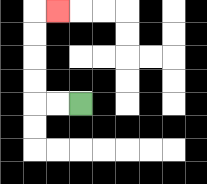{'start': '[3, 4]', 'end': '[2, 0]', 'path_directions': 'L,L,U,U,U,U,R', 'path_coordinates': '[[3, 4], [2, 4], [1, 4], [1, 3], [1, 2], [1, 1], [1, 0], [2, 0]]'}